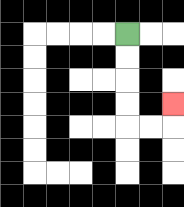{'start': '[5, 1]', 'end': '[7, 4]', 'path_directions': 'D,D,D,D,R,R,U', 'path_coordinates': '[[5, 1], [5, 2], [5, 3], [5, 4], [5, 5], [6, 5], [7, 5], [7, 4]]'}